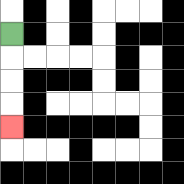{'start': '[0, 1]', 'end': '[0, 5]', 'path_directions': 'D,D,D,D', 'path_coordinates': '[[0, 1], [0, 2], [0, 3], [0, 4], [0, 5]]'}